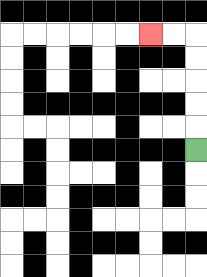{'start': '[8, 6]', 'end': '[6, 1]', 'path_directions': 'U,U,U,U,U,L,L', 'path_coordinates': '[[8, 6], [8, 5], [8, 4], [8, 3], [8, 2], [8, 1], [7, 1], [6, 1]]'}